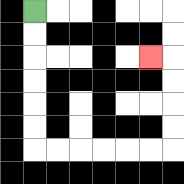{'start': '[1, 0]', 'end': '[6, 2]', 'path_directions': 'D,D,D,D,D,D,R,R,R,R,R,R,U,U,U,U,L', 'path_coordinates': '[[1, 0], [1, 1], [1, 2], [1, 3], [1, 4], [1, 5], [1, 6], [2, 6], [3, 6], [4, 6], [5, 6], [6, 6], [7, 6], [7, 5], [7, 4], [7, 3], [7, 2], [6, 2]]'}